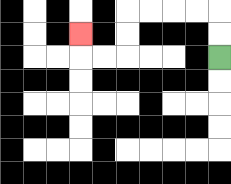{'start': '[9, 2]', 'end': '[3, 1]', 'path_directions': 'U,U,L,L,L,L,D,D,L,L,U', 'path_coordinates': '[[9, 2], [9, 1], [9, 0], [8, 0], [7, 0], [6, 0], [5, 0], [5, 1], [5, 2], [4, 2], [3, 2], [3, 1]]'}